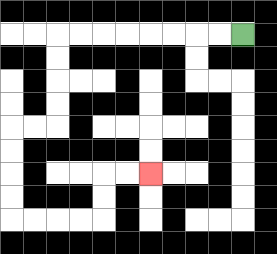{'start': '[10, 1]', 'end': '[6, 7]', 'path_directions': 'L,L,L,L,L,L,L,L,D,D,D,D,L,L,D,D,D,D,R,R,R,R,U,U,R,R', 'path_coordinates': '[[10, 1], [9, 1], [8, 1], [7, 1], [6, 1], [5, 1], [4, 1], [3, 1], [2, 1], [2, 2], [2, 3], [2, 4], [2, 5], [1, 5], [0, 5], [0, 6], [0, 7], [0, 8], [0, 9], [1, 9], [2, 9], [3, 9], [4, 9], [4, 8], [4, 7], [5, 7], [6, 7]]'}